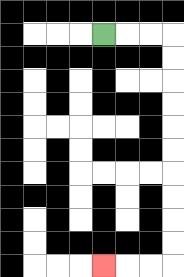{'start': '[4, 1]', 'end': '[4, 11]', 'path_directions': 'R,R,R,D,D,D,D,D,D,D,D,D,D,L,L,L', 'path_coordinates': '[[4, 1], [5, 1], [6, 1], [7, 1], [7, 2], [7, 3], [7, 4], [7, 5], [7, 6], [7, 7], [7, 8], [7, 9], [7, 10], [7, 11], [6, 11], [5, 11], [4, 11]]'}